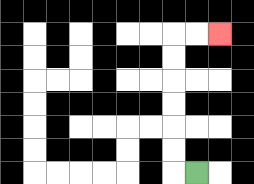{'start': '[8, 7]', 'end': '[9, 1]', 'path_directions': 'L,U,U,U,U,U,U,R,R', 'path_coordinates': '[[8, 7], [7, 7], [7, 6], [7, 5], [7, 4], [7, 3], [7, 2], [7, 1], [8, 1], [9, 1]]'}